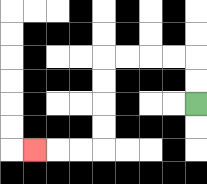{'start': '[8, 4]', 'end': '[1, 6]', 'path_directions': 'U,U,L,L,L,L,D,D,D,D,L,L,L', 'path_coordinates': '[[8, 4], [8, 3], [8, 2], [7, 2], [6, 2], [5, 2], [4, 2], [4, 3], [4, 4], [4, 5], [4, 6], [3, 6], [2, 6], [1, 6]]'}